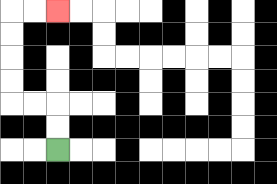{'start': '[2, 6]', 'end': '[2, 0]', 'path_directions': 'U,U,L,L,U,U,U,U,R,R', 'path_coordinates': '[[2, 6], [2, 5], [2, 4], [1, 4], [0, 4], [0, 3], [0, 2], [0, 1], [0, 0], [1, 0], [2, 0]]'}